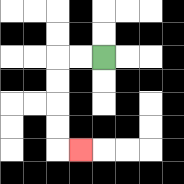{'start': '[4, 2]', 'end': '[3, 6]', 'path_directions': 'L,L,D,D,D,D,R', 'path_coordinates': '[[4, 2], [3, 2], [2, 2], [2, 3], [2, 4], [2, 5], [2, 6], [3, 6]]'}